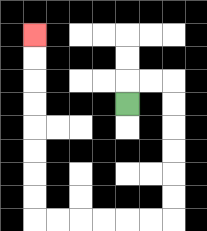{'start': '[5, 4]', 'end': '[1, 1]', 'path_directions': 'U,R,R,D,D,D,D,D,D,L,L,L,L,L,L,U,U,U,U,U,U,U,U', 'path_coordinates': '[[5, 4], [5, 3], [6, 3], [7, 3], [7, 4], [7, 5], [7, 6], [7, 7], [7, 8], [7, 9], [6, 9], [5, 9], [4, 9], [3, 9], [2, 9], [1, 9], [1, 8], [1, 7], [1, 6], [1, 5], [1, 4], [1, 3], [1, 2], [1, 1]]'}